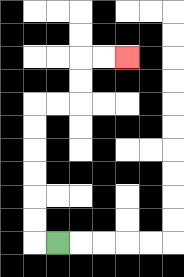{'start': '[2, 10]', 'end': '[5, 2]', 'path_directions': 'L,U,U,U,U,U,U,R,R,U,U,R,R', 'path_coordinates': '[[2, 10], [1, 10], [1, 9], [1, 8], [1, 7], [1, 6], [1, 5], [1, 4], [2, 4], [3, 4], [3, 3], [3, 2], [4, 2], [5, 2]]'}